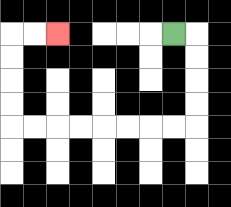{'start': '[7, 1]', 'end': '[2, 1]', 'path_directions': 'R,D,D,D,D,L,L,L,L,L,L,L,L,U,U,U,U,R,R', 'path_coordinates': '[[7, 1], [8, 1], [8, 2], [8, 3], [8, 4], [8, 5], [7, 5], [6, 5], [5, 5], [4, 5], [3, 5], [2, 5], [1, 5], [0, 5], [0, 4], [0, 3], [0, 2], [0, 1], [1, 1], [2, 1]]'}